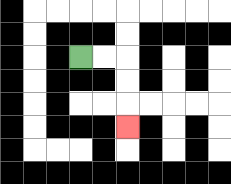{'start': '[3, 2]', 'end': '[5, 5]', 'path_directions': 'R,R,D,D,D', 'path_coordinates': '[[3, 2], [4, 2], [5, 2], [5, 3], [5, 4], [5, 5]]'}